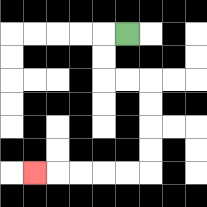{'start': '[5, 1]', 'end': '[1, 7]', 'path_directions': 'L,D,D,R,R,D,D,D,D,L,L,L,L,L', 'path_coordinates': '[[5, 1], [4, 1], [4, 2], [4, 3], [5, 3], [6, 3], [6, 4], [6, 5], [6, 6], [6, 7], [5, 7], [4, 7], [3, 7], [2, 7], [1, 7]]'}